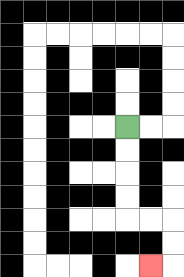{'start': '[5, 5]', 'end': '[6, 11]', 'path_directions': 'D,D,D,D,R,R,D,D,L', 'path_coordinates': '[[5, 5], [5, 6], [5, 7], [5, 8], [5, 9], [6, 9], [7, 9], [7, 10], [7, 11], [6, 11]]'}